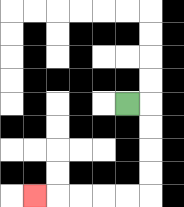{'start': '[5, 4]', 'end': '[1, 8]', 'path_directions': 'R,D,D,D,D,L,L,L,L,L', 'path_coordinates': '[[5, 4], [6, 4], [6, 5], [6, 6], [6, 7], [6, 8], [5, 8], [4, 8], [3, 8], [2, 8], [1, 8]]'}